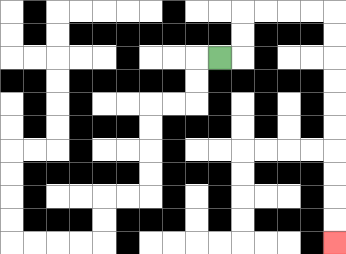{'start': '[9, 2]', 'end': '[14, 10]', 'path_directions': 'R,U,U,R,R,R,R,D,D,D,D,D,D,D,D,D,D', 'path_coordinates': '[[9, 2], [10, 2], [10, 1], [10, 0], [11, 0], [12, 0], [13, 0], [14, 0], [14, 1], [14, 2], [14, 3], [14, 4], [14, 5], [14, 6], [14, 7], [14, 8], [14, 9], [14, 10]]'}